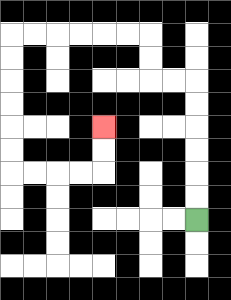{'start': '[8, 9]', 'end': '[4, 5]', 'path_directions': 'U,U,U,U,U,U,L,L,U,U,L,L,L,L,L,L,D,D,D,D,D,D,R,R,R,R,U,U', 'path_coordinates': '[[8, 9], [8, 8], [8, 7], [8, 6], [8, 5], [8, 4], [8, 3], [7, 3], [6, 3], [6, 2], [6, 1], [5, 1], [4, 1], [3, 1], [2, 1], [1, 1], [0, 1], [0, 2], [0, 3], [0, 4], [0, 5], [0, 6], [0, 7], [1, 7], [2, 7], [3, 7], [4, 7], [4, 6], [4, 5]]'}